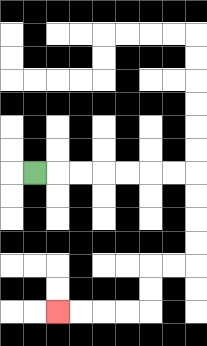{'start': '[1, 7]', 'end': '[2, 13]', 'path_directions': 'R,R,R,R,R,R,R,D,D,D,D,L,L,D,D,L,L,L,L', 'path_coordinates': '[[1, 7], [2, 7], [3, 7], [4, 7], [5, 7], [6, 7], [7, 7], [8, 7], [8, 8], [8, 9], [8, 10], [8, 11], [7, 11], [6, 11], [6, 12], [6, 13], [5, 13], [4, 13], [3, 13], [2, 13]]'}